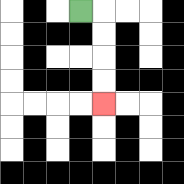{'start': '[3, 0]', 'end': '[4, 4]', 'path_directions': 'R,D,D,D,D', 'path_coordinates': '[[3, 0], [4, 0], [4, 1], [4, 2], [4, 3], [4, 4]]'}